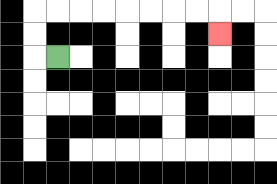{'start': '[2, 2]', 'end': '[9, 1]', 'path_directions': 'L,U,U,R,R,R,R,R,R,R,R,D', 'path_coordinates': '[[2, 2], [1, 2], [1, 1], [1, 0], [2, 0], [3, 0], [4, 0], [5, 0], [6, 0], [7, 0], [8, 0], [9, 0], [9, 1]]'}